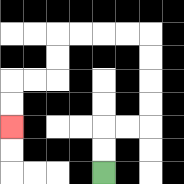{'start': '[4, 7]', 'end': '[0, 5]', 'path_directions': 'U,U,R,R,U,U,U,U,L,L,L,L,D,D,L,L,D,D', 'path_coordinates': '[[4, 7], [4, 6], [4, 5], [5, 5], [6, 5], [6, 4], [6, 3], [6, 2], [6, 1], [5, 1], [4, 1], [3, 1], [2, 1], [2, 2], [2, 3], [1, 3], [0, 3], [0, 4], [0, 5]]'}